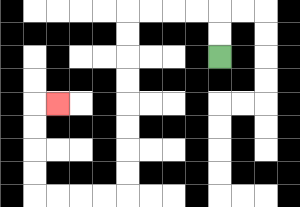{'start': '[9, 2]', 'end': '[2, 4]', 'path_directions': 'U,U,L,L,L,L,D,D,D,D,D,D,D,D,L,L,L,L,U,U,U,U,R', 'path_coordinates': '[[9, 2], [9, 1], [9, 0], [8, 0], [7, 0], [6, 0], [5, 0], [5, 1], [5, 2], [5, 3], [5, 4], [5, 5], [5, 6], [5, 7], [5, 8], [4, 8], [3, 8], [2, 8], [1, 8], [1, 7], [1, 6], [1, 5], [1, 4], [2, 4]]'}